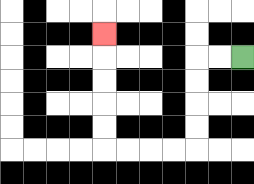{'start': '[10, 2]', 'end': '[4, 1]', 'path_directions': 'L,L,D,D,D,D,L,L,L,L,U,U,U,U,U', 'path_coordinates': '[[10, 2], [9, 2], [8, 2], [8, 3], [8, 4], [8, 5], [8, 6], [7, 6], [6, 6], [5, 6], [4, 6], [4, 5], [4, 4], [4, 3], [4, 2], [4, 1]]'}